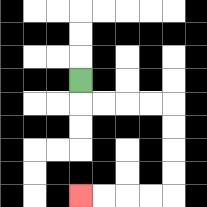{'start': '[3, 3]', 'end': '[3, 8]', 'path_directions': 'D,R,R,R,R,D,D,D,D,L,L,L,L', 'path_coordinates': '[[3, 3], [3, 4], [4, 4], [5, 4], [6, 4], [7, 4], [7, 5], [7, 6], [7, 7], [7, 8], [6, 8], [5, 8], [4, 8], [3, 8]]'}